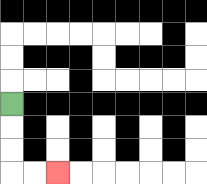{'start': '[0, 4]', 'end': '[2, 7]', 'path_directions': 'D,D,D,R,R', 'path_coordinates': '[[0, 4], [0, 5], [0, 6], [0, 7], [1, 7], [2, 7]]'}